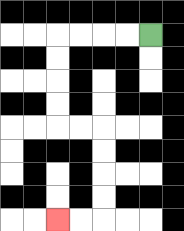{'start': '[6, 1]', 'end': '[2, 9]', 'path_directions': 'L,L,L,L,D,D,D,D,R,R,D,D,D,D,L,L', 'path_coordinates': '[[6, 1], [5, 1], [4, 1], [3, 1], [2, 1], [2, 2], [2, 3], [2, 4], [2, 5], [3, 5], [4, 5], [4, 6], [4, 7], [4, 8], [4, 9], [3, 9], [2, 9]]'}